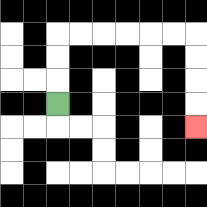{'start': '[2, 4]', 'end': '[8, 5]', 'path_directions': 'U,U,U,R,R,R,R,R,R,D,D,D,D', 'path_coordinates': '[[2, 4], [2, 3], [2, 2], [2, 1], [3, 1], [4, 1], [5, 1], [6, 1], [7, 1], [8, 1], [8, 2], [8, 3], [8, 4], [8, 5]]'}